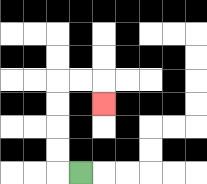{'start': '[3, 7]', 'end': '[4, 4]', 'path_directions': 'L,U,U,U,U,R,R,D', 'path_coordinates': '[[3, 7], [2, 7], [2, 6], [2, 5], [2, 4], [2, 3], [3, 3], [4, 3], [4, 4]]'}